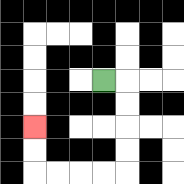{'start': '[4, 3]', 'end': '[1, 5]', 'path_directions': 'R,D,D,D,D,L,L,L,L,U,U', 'path_coordinates': '[[4, 3], [5, 3], [5, 4], [5, 5], [5, 6], [5, 7], [4, 7], [3, 7], [2, 7], [1, 7], [1, 6], [1, 5]]'}